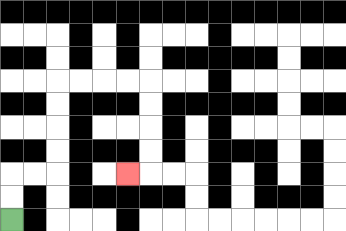{'start': '[0, 9]', 'end': '[5, 7]', 'path_directions': 'U,U,R,R,U,U,U,U,R,R,R,R,D,D,D,D,L', 'path_coordinates': '[[0, 9], [0, 8], [0, 7], [1, 7], [2, 7], [2, 6], [2, 5], [2, 4], [2, 3], [3, 3], [4, 3], [5, 3], [6, 3], [6, 4], [6, 5], [6, 6], [6, 7], [5, 7]]'}